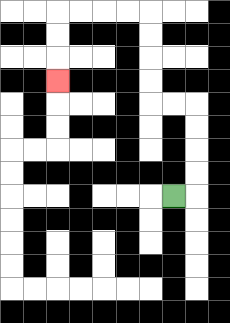{'start': '[7, 8]', 'end': '[2, 3]', 'path_directions': 'R,U,U,U,U,L,L,U,U,U,U,L,L,L,L,D,D,D', 'path_coordinates': '[[7, 8], [8, 8], [8, 7], [8, 6], [8, 5], [8, 4], [7, 4], [6, 4], [6, 3], [6, 2], [6, 1], [6, 0], [5, 0], [4, 0], [3, 0], [2, 0], [2, 1], [2, 2], [2, 3]]'}